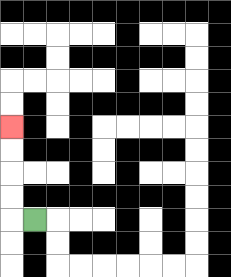{'start': '[1, 9]', 'end': '[0, 5]', 'path_directions': 'L,U,U,U,U', 'path_coordinates': '[[1, 9], [0, 9], [0, 8], [0, 7], [0, 6], [0, 5]]'}